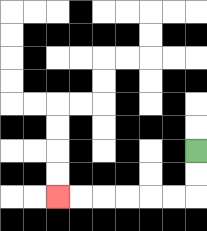{'start': '[8, 6]', 'end': '[2, 8]', 'path_directions': 'D,D,L,L,L,L,L,L', 'path_coordinates': '[[8, 6], [8, 7], [8, 8], [7, 8], [6, 8], [5, 8], [4, 8], [3, 8], [2, 8]]'}